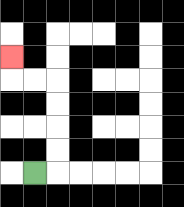{'start': '[1, 7]', 'end': '[0, 2]', 'path_directions': 'R,U,U,U,U,L,L,U', 'path_coordinates': '[[1, 7], [2, 7], [2, 6], [2, 5], [2, 4], [2, 3], [1, 3], [0, 3], [0, 2]]'}